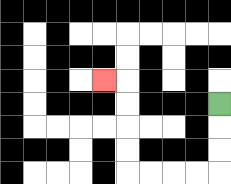{'start': '[9, 4]', 'end': '[4, 3]', 'path_directions': 'D,D,D,L,L,L,L,U,U,U,U,L', 'path_coordinates': '[[9, 4], [9, 5], [9, 6], [9, 7], [8, 7], [7, 7], [6, 7], [5, 7], [5, 6], [5, 5], [5, 4], [5, 3], [4, 3]]'}